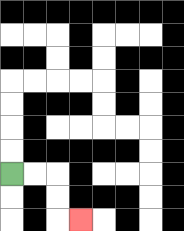{'start': '[0, 7]', 'end': '[3, 9]', 'path_directions': 'R,R,D,D,R', 'path_coordinates': '[[0, 7], [1, 7], [2, 7], [2, 8], [2, 9], [3, 9]]'}